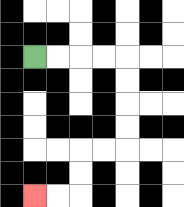{'start': '[1, 2]', 'end': '[1, 8]', 'path_directions': 'R,R,R,R,D,D,D,D,L,L,D,D,L,L', 'path_coordinates': '[[1, 2], [2, 2], [3, 2], [4, 2], [5, 2], [5, 3], [5, 4], [5, 5], [5, 6], [4, 6], [3, 6], [3, 7], [3, 8], [2, 8], [1, 8]]'}